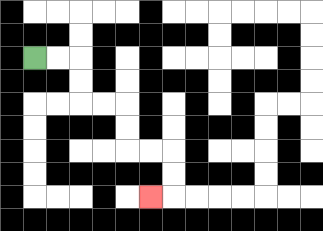{'start': '[1, 2]', 'end': '[6, 8]', 'path_directions': 'R,R,D,D,R,R,D,D,R,R,D,D,L', 'path_coordinates': '[[1, 2], [2, 2], [3, 2], [3, 3], [3, 4], [4, 4], [5, 4], [5, 5], [5, 6], [6, 6], [7, 6], [7, 7], [7, 8], [6, 8]]'}